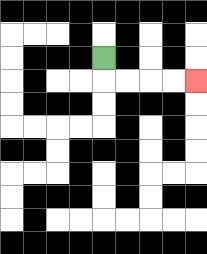{'start': '[4, 2]', 'end': '[8, 3]', 'path_directions': 'D,R,R,R,R', 'path_coordinates': '[[4, 2], [4, 3], [5, 3], [6, 3], [7, 3], [8, 3]]'}